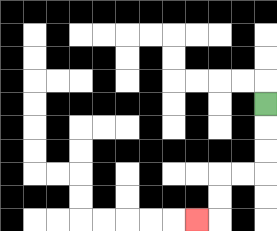{'start': '[11, 4]', 'end': '[8, 9]', 'path_directions': 'D,D,D,L,L,D,D,L', 'path_coordinates': '[[11, 4], [11, 5], [11, 6], [11, 7], [10, 7], [9, 7], [9, 8], [9, 9], [8, 9]]'}